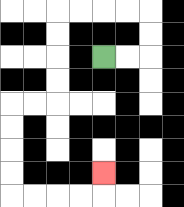{'start': '[4, 2]', 'end': '[4, 7]', 'path_directions': 'R,R,U,U,L,L,L,L,D,D,D,D,L,L,D,D,D,D,R,R,R,R,U', 'path_coordinates': '[[4, 2], [5, 2], [6, 2], [6, 1], [6, 0], [5, 0], [4, 0], [3, 0], [2, 0], [2, 1], [2, 2], [2, 3], [2, 4], [1, 4], [0, 4], [0, 5], [0, 6], [0, 7], [0, 8], [1, 8], [2, 8], [3, 8], [4, 8], [4, 7]]'}